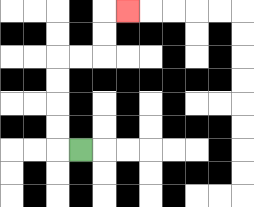{'start': '[3, 6]', 'end': '[5, 0]', 'path_directions': 'L,U,U,U,U,R,R,U,U,R', 'path_coordinates': '[[3, 6], [2, 6], [2, 5], [2, 4], [2, 3], [2, 2], [3, 2], [4, 2], [4, 1], [4, 0], [5, 0]]'}